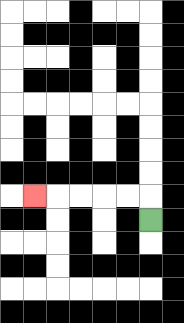{'start': '[6, 9]', 'end': '[1, 8]', 'path_directions': 'U,L,L,L,L,L', 'path_coordinates': '[[6, 9], [6, 8], [5, 8], [4, 8], [3, 8], [2, 8], [1, 8]]'}